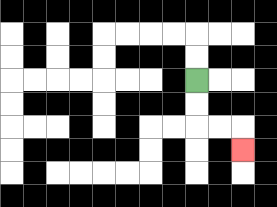{'start': '[8, 3]', 'end': '[10, 6]', 'path_directions': 'D,D,R,R,D', 'path_coordinates': '[[8, 3], [8, 4], [8, 5], [9, 5], [10, 5], [10, 6]]'}